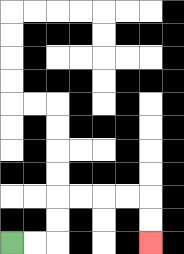{'start': '[0, 10]', 'end': '[6, 10]', 'path_directions': 'R,R,U,U,R,R,R,R,D,D', 'path_coordinates': '[[0, 10], [1, 10], [2, 10], [2, 9], [2, 8], [3, 8], [4, 8], [5, 8], [6, 8], [6, 9], [6, 10]]'}